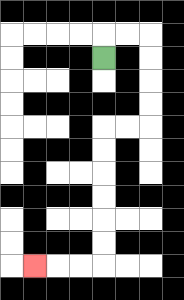{'start': '[4, 2]', 'end': '[1, 11]', 'path_directions': 'U,R,R,D,D,D,D,L,L,D,D,D,D,D,D,L,L,L', 'path_coordinates': '[[4, 2], [4, 1], [5, 1], [6, 1], [6, 2], [6, 3], [6, 4], [6, 5], [5, 5], [4, 5], [4, 6], [4, 7], [4, 8], [4, 9], [4, 10], [4, 11], [3, 11], [2, 11], [1, 11]]'}